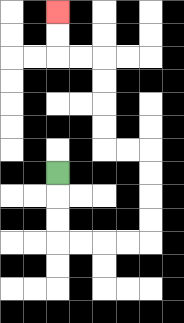{'start': '[2, 7]', 'end': '[2, 0]', 'path_directions': 'D,D,D,R,R,R,R,U,U,U,U,L,L,U,U,U,U,L,L,U,U', 'path_coordinates': '[[2, 7], [2, 8], [2, 9], [2, 10], [3, 10], [4, 10], [5, 10], [6, 10], [6, 9], [6, 8], [6, 7], [6, 6], [5, 6], [4, 6], [4, 5], [4, 4], [4, 3], [4, 2], [3, 2], [2, 2], [2, 1], [2, 0]]'}